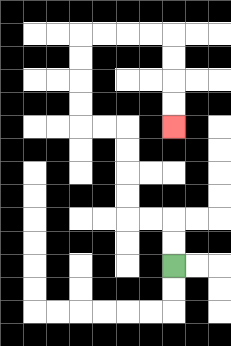{'start': '[7, 11]', 'end': '[7, 5]', 'path_directions': 'U,U,L,L,U,U,U,U,L,L,U,U,U,U,R,R,R,R,D,D,D,D', 'path_coordinates': '[[7, 11], [7, 10], [7, 9], [6, 9], [5, 9], [5, 8], [5, 7], [5, 6], [5, 5], [4, 5], [3, 5], [3, 4], [3, 3], [3, 2], [3, 1], [4, 1], [5, 1], [6, 1], [7, 1], [7, 2], [7, 3], [7, 4], [7, 5]]'}